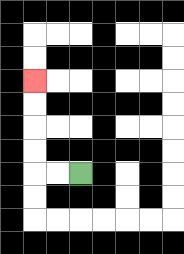{'start': '[3, 7]', 'end': '[1, 3]', 'path_directions': 'L,L,U,U,U,U', 'path_coordinates': '[[3, 7], [2, 7], [1, 7], [1, 6], [1, 5], [1, 4], [1, 3]]'}